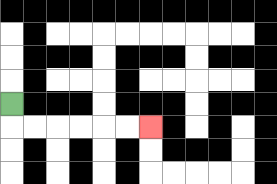{'start': '[0, 4]', 'end': '[6, 5]', 'path_directions': 'D,R,R,R,R,R,R', 'path_coordinates': '[[0, 4], [0, 5], [1, 5], [2, 5], [3, 5], [4, 5], [5, 5], [6, 5]]'}